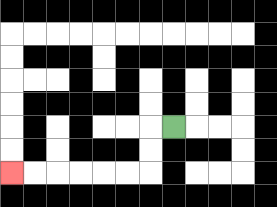{'start': '[7, 5]', 'end': '[0, 7]', 'path_directions': 'L,D,D,L,L,L,L,L,L', 'path_coordinates': '[[7, 5], [6, 5], [6, 6], [6, 7], [5, 7], [4, 7], [3, 7], [2, 7], [1, 7], [0, 7]]'}